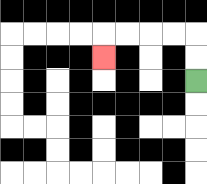{'start': '[8, 3]', 'end': '[4, 2]', 'path_directions': 'U,U,L,L,L,L,D', 'path_coordinates': '[[8, 3], [8, 2], [8, 1], [7, 1], [6, 1], [5, 1], [4, 1], [4, 2]]'}